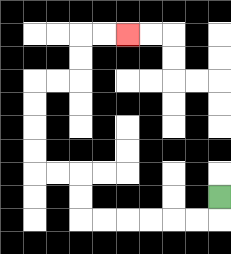{'start': '[9, 8]', 'end': '[5, 1]', 'path_directions': 'D,L,L,L,L,L,L,U,U,L,L,U,U,U,U,R,R,U,U,R,R', 'path_coordinates': '[[9, 8], [9, 9], [8, 9], [7, 9], [6, 9], [5, 9], [4, 9], [3, 9], [3, 8], [3, 7], [2, 7], [1, 7], [1, 6], [1, 5], [1, 4], [1, 3], [2, 3], [3, 3], [3, 2], [3, 1], [4, 1], [5, 1]]'}